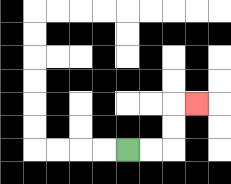{'start': '[5, 6]', 'end': '[8, 4]', 'path_directions': 'R,R,U,U,R', 'path_coordinates': '[[5, 6], [6, 6], [7, 6], [7, 5], [7, 4], [8, 4]]'}